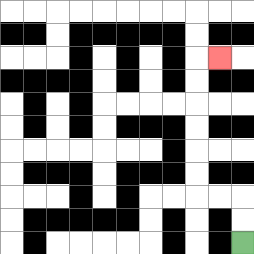{'start': '[10, 10]', 'end': '[9, 2]', 'path_directions': 'U,U,L,L,U,U,U,U,U,U,R', 'path_coordinates': '[[10, 10], [10, 9], [10, 8], [9, 8], [8, 8], [8, 7], [8, 6], [8, 5], [8, 4], [8, 3], [8, 2], [9, 2]]'}